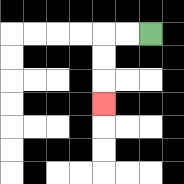{'start': '[6, 1]', 'end': '[4, 4]', 'path_directions': 'L,L,D,D,D', 'path_coordinates': '[[6, 1], [5, 1], [4, 1], [4, 2], [4, 3], [4, 4]]'}